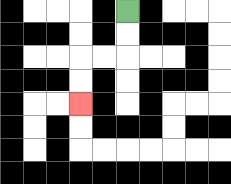{'start': '[5, 0]', 'end': '[3, 4]', 'path_directions': 'D,D,L,L,D,D', 'path_coordinates': '[[5, 0], [5, 1], [5, 2], [4, 2], [3, 2], [3, 3], [3, 4]]'}